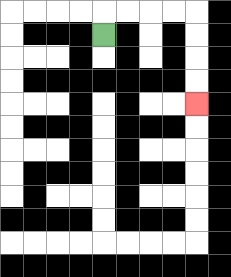{'start': '[4, 1]', 'end': '[8, 4]', 'path_directions': 'U,R,R,R,R,D,D,D,D', 'path_coordinates': '[[4, 1], [4, 0], [5, 0], [6, 0], [7, 0], [8, 0], [8, 1], [8, 2], [8, 3], [8, 4]]'}